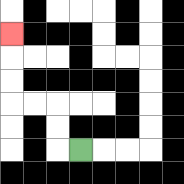{'start': '[3, 6]', 'end': '[0, 1]', 'path_directions': 'L,U,U,L,L,U,U,U', 'path_coordinates': '[[3, 6], [2, 6], [2, 5], [2, 4], [1, 4], [0, 4], [0, 3], [0, 2], [0, 1]]'}